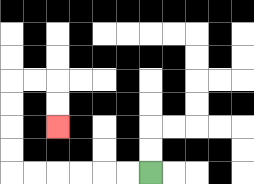{'start': '[6, 7]', 'end': '[2, 5]', 'path_directions': 'L,L,L,L,L,L,U,U,U,U,R,R,D,D', 'path_coordinates': '[[6, 7], [5, 7], [4, 7], [3, 7], [2, 7], [1, 7], [0, 7], [0, 6], [0, 5], [0, 4], [0, 3], [1, 3], [2, 3], [2, 4], [2, 5]]'}